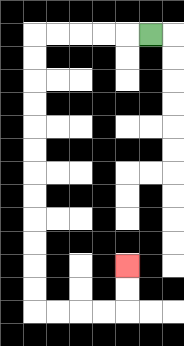{'start': '[6, 1]', 'end': '[5, 11]', 'path_directions': 'L,L,L,L,L,D,D,D,D,D,D,D,D,D,D,D,D,R,R,R,R,U,U', 'path_coordinates': '[[6, 1], [5, 1], [4, 1], [3, 1], [2, 1], [1, 1], [1, 2], [1, 3], [1, 4], [1, 5], [1, 6], [1, 7], [1, 8], [1, 9], [1, 10], [1, 11], [1, 12], [1, 13], [2, 13], [3, 13], [4, 13], [5, 13], [5, 12], [5, 11]]'}